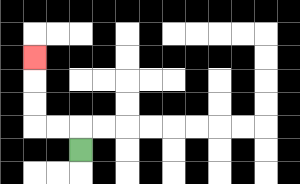{'start': '[3, 6]', 'end': '[1, 2]', 'path_directions': 'U,L,L,U,U,U', 'path_coordinates': '[[3, 6], [3, 5], [2, 5], [1, 5], [1, 4], [1, 3], [1, 2]]'}